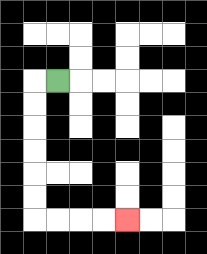{'start': '[2, 3]', 'end': '[5, 9]', 'path_directions': 'L,D,D,D,D,D,D,R,R,R,R', 'path_coordinates': '[[2, 3], [1, 3], [1, 4], [1, 5], [1, 6], [1, 7], [1, 8], [1, 9], [2, 9], [3, 9], [4, 9], [5, 9]]'}